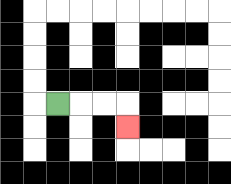{'start': '[2, 4]', 'end': '[5, 5]', 'path_directions': 'R,R,R,D', 'path_coordinates': '[[2, 4], [3, 4], [4, 4], [5, 4], [5, 5]]'}